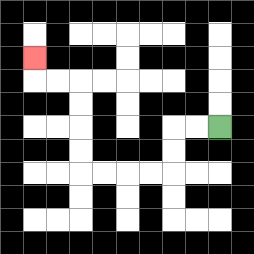{'start': '[9, 5]', 'end': '[1, 2]', 'path_directions': 'L,L,D,D,L,L,L,L,U,U,U,U,L,L,U', 'path_coordinates': '[[9, 5], [8, 5], [7, 5], [7, 6], [7, 7], [6, 7], [5, 7], [4, 7], [3, 7], [3, 6], [3, 5], [3, 4], [3, 3], [2, 3], [1, 3], [1, 2]]'}